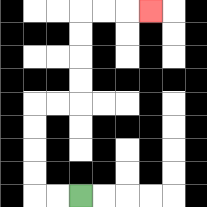{'start': '[3, 8]', 'end': '[6, 0]', 'path_directions': 'L,L,U,U,U,U,R,R,U,U,U,U,R,R,R', 'path_coordinates': '[[3, 8], [2, 8], [1, 8], [1, 7], [1, 6], [1, 5], [1, 4], [2, 4], [3, 4], [3, 3], [3, 2], [3, 1], [3, 0], [4, 0], [5, 0], [6, 0]]'}